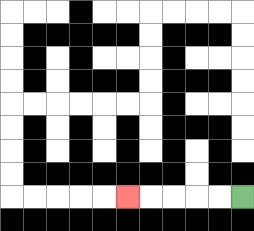{'start': '[10, 8]', 'end': '[5, 8]', 'path_directions': 'L,L,L,L,L', 'path_coordinates': '[[10, 8], [9, 8], [8, 8], [7, 8], [6, 8], [5, 8]]'}